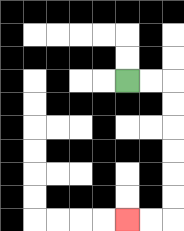{'start': '[5, 3]', 'end': '[5, 9]', 'path_directions': 'R,R,D,D,D,D,D,D,L,L', 'path_coordinates': '[[5, 3], [6, 3], [7, 3], [7, 4], [7, 5], [7, 6], [7, 7], [7, 8], [7, 9], [6, 9], [5, 9]]'}